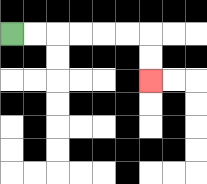{'start': '[0, 1]', 'end': '[6, 3]', 'path_directions': 'R,R,R,R,R,R,D,D', 'path_coordinates': '[[0, 1], [1, 1], [2, 1], [3, 1], [4, 1], [5, 1], [6, 1], [6, 2], [6, 3]]'}